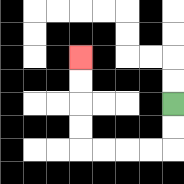{'start': '[7, 4]', 'end': '[3, 2]', 'path_directions': 'D,D,L,L,L,L,U,U,U,U', 'path_coordinates': '[[7, 4], [7, 5], [7, 6], [6, 6], [5, 6], [4, 6], [3, 6], [3, 5], [3, 4], [3, 3], [3, 2]]'}